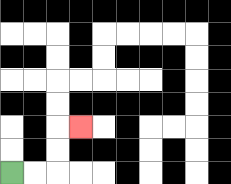{'start': '[0, 7]', 'end': '[3, 5]', 'path_directions': 'R,R,U,U,R', 'path_coordinates': '[[0, 7], [1, 7], [2, 7], [2, 6], [2, 5], [3, 5]]'}